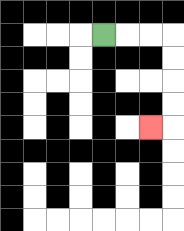{'start': '[4, 1]', 'end': '[6, 5]', 'path_directions': 'R,R,R,D,D,D,D,L', 'path_coordinates': '[[4, 1], [5, 1], [6, 1], [7, 1], [7, 2], [7, 3], [7, 4], [7, 5], [6, 5]]'}